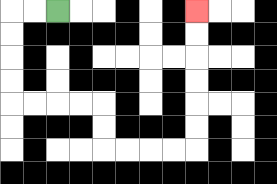{'start': '[2, 0]', 'end': '[8, 0]', 'path_directions': 'L,L,D,D,D,D,R,R,R,R,D,D,R,R,R,R,U,U,U,U,U,U', 'path_coordinates': '[[2, 0], [1, 0], [0, 0], [0, 1], [0, 2], [0, 3], [0, 4], [1, 4], [2, 4], [3, 4], [4, 4], [4, 5], [4, 6], [5, 6], [6, 6], [7, 6], [8, 6], [8, 5], [8, 4], [8, 3], [8, 2], [8, 1], [8, 0]]'}